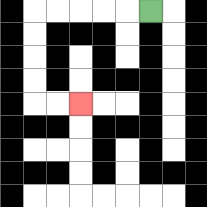{'start': '[6, 0]', 'end': '[3, 4]', 'path_directions': 'L,L,L,L,L,D,D,D,D,R,R', 'path_coordinates': '[[6, 0], [5, 0], [4, 0], [3, 0], [2, 0], [1, 0], [1, 1], [1, 2], [1, 3], [1, 4], [2, 4], [3, 4]]'}